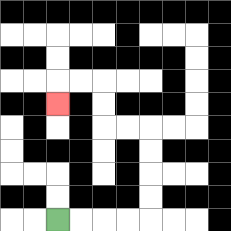{'start': '[2, 9]', 'end': '[2, 4]', 'path_directions': 'R,R,R,R,U,U,U,U,L,L,U,U,L,L,D', 'path_coordinates': '[[2, 9], [3, 9], [4, 9], [5, 9], [6, 9], [6, 8], [6, 7], [6, 6], [6, 5], [5, 5], [4, 5], [4, 4], [4, 3], [3, 3], [2, 3], [2, 4]]'}